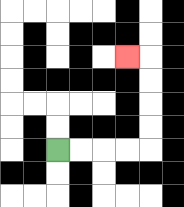{'start': '[2, 6]', 'end': '[5, 2]', 'path_directions': 'R,R,R,R,U,U,U,U,L', 'path_coordinates': '[[2, 6], [3, 6], [4, 6], [5, 6], [6, 6], [6, 5], [6, 4], [6, 3], [6, 2], [5, 2]]'}